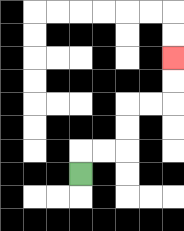{'start': '[3, 7]', 'end': '[7, 2]', 'path_directions': 'U,R,R,U,U,R,R,U,U', 'path_coordinates': '[[3, 7], [3, 6], [4, 6], [5, 6], [5, 5], [5, 4], [6, 4], [7, 4], [7, 3], [7, 2]]'}